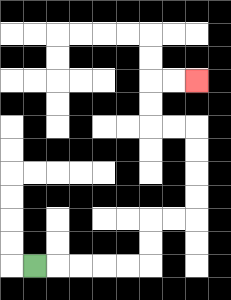{'start': '[1, 11]', 'end': '[8, 3]', 'path_directions': 'R,R,R,R,R,U,U,R,R,U,U,U,U,L,L,U,U,R,R', 'path_coordinates': '[[1, 11], [2, 11], [3, 11], [4, 11], [5, 11], [6, 11], [6, 10], [6, 9], [7, 9], [8, 9], [8, 8], [8, 7], [8, 6], [8, 5], [7, 5], [6, 5], [6, 4], [6, 3], [7, 3], [8, 3]]'}